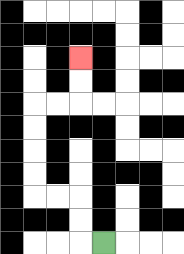{'start': '[4, 10]', 'end': '[3, 2]', 'path_directions': 'L,U,U,L,L,U,U,U,U,R,R,U,U', 'path_coordinates': '[[4, 10], [3, 10], [3, 9], [3, 8], [2, 8], [1, 8], [1, 7], [1, 6], [1, 5], [1, 4], [2, 4], [3, 4], [3, 3], [3, 2]]'}